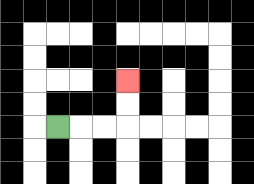{'start': '[2, 5]', 'end': '[5, 3]', 'path_directions': 'R,R,R,U,U', 'path_coordinates': '[[2, 5], [3, 5], [4, 5], [5, 5], [5, 4], [5, 3]]'}